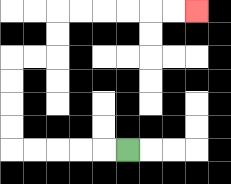{'start': '[5, 6]', 'end': '[8, 0]', 'path_directions': 'L,L,L,L,L,U,U,U,U,R,R,U,U,R,R,R,R,R,R', 'path_coordinates': '[[5, 6], [4, 6], [3, 6], [2, 6], [1, 6], [0, 6], [0, 5], [0, 4], [0, 3], [0, 2], [1, 2], [2, 2], [2, 1], [2, 0], [3, 0], [4, 0], [5, 0], [6, 0], [7, 0], [8, 0]]'}